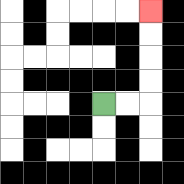{'start': '[4, 4]', 'end': '[6, 0]', 'path_directions': 'R,R,U,U,U,U', 'path_coordinates': '[[4, 4], [5, 4], [6, 4], [6, 3], [6, 2], [6, 1], [6, 0]]'}